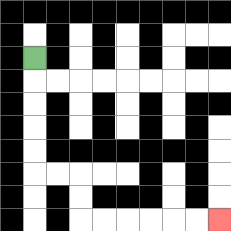{'start': '[1, 2]', 'end': '[9, 9]', 'path_directions': 'D,D,D,D,D,R,R,D,D,R,R,R,R,R,R', 'path_coordinates': '[[1, 2], [1, 3], [1, 4], [1, 5], [1, 6], [1, 7], [2, 7], [3, 7], [3, 8], [3, 9], [4, 9], [5, 9], [6, 9], [7, 9], [8, 9], [9, 9]]'}